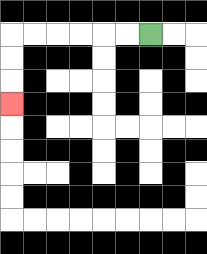{'start': '[6, 1]', 'end': '[0, 4]', 'path_directions': 'L,L,L,L,L,L,D,D,D', 'path_coordinates': '[[6, 1], [5, 1], [4, 1], [3, 1], [2, 1], [1, 1], [0, 1], [0, 2], [0, 3], [0, 4]]'}